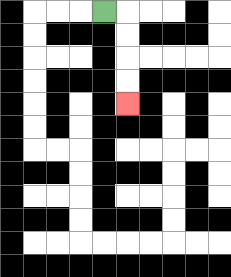{'start': '[4, 0]', 'end': '[5, 4]', 'path_directions': 'R,D,D,D,D', 'path_coordinates': '[[4, 0], [5, 0], [5, 1], [5, 2], [5, 3], [5, 4]]'}